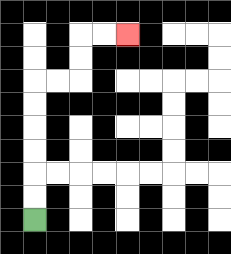{'start': '[1, 9]', 'end': '[5, 1]', 'path_directions': 'U,U,U,U,U,U,R,R,U,U,R,R', 'path_coordinates': '[[1, 9], [1, 8], [1, 7], [1, 6], [1, 5], [1, 4], [1, 3], [2, 3], [3, 3], [3, 2], [3, 1], [4, 1], [5, 1]]'}